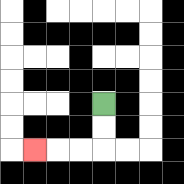{'start': '[4, 4]', 'end': '[1, 6]', 'path_directions': 'D,D,L,L,L', 'path_coordinates': '[[4, 4], [4, 5], [4, 6], [3, 6], [2, 6], [1, 6]]'}